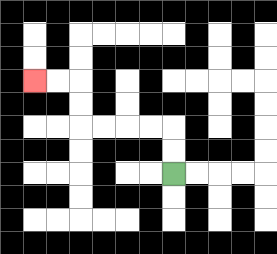{'start': '[7, 7]', 'end': '[1, 3]', 'path_directions': 'U,U,L,L,L,L,U,U,L,L', 'path_coordinates': '[[7, 7], [7, 6], [7, 5], [6, 5], [5, 5], [4, 5], [3, 5], [3, 4], [3, 3], [2, 3], [1, 3]]'}